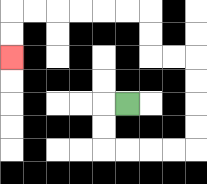{'start': '[5, 4]', 'end': '[0, 2]', 'path_directions': 'L,D,D,R,R,R,R,U,U,U,U,L,L,U,U,L,L,L,L,L,L,D,D', 'path_coordinates': '[[5, 4], [4, 4], [4, 5], [4, 6], [5, 6], [6, 6], [7, 6], [8, 6], [8, 5], [8, 4], [8, 3], [8, 2], [7, 2], [6, 2], [6, 1], [6, 0], [5, 0], [4, 0], [3, 0], [2, 0], [1, 0], [0, 0], [0, 1], [0, 2]]'}